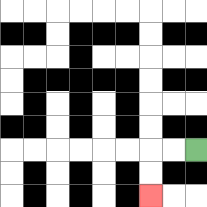{'start': '[8, 6]', 'end': '[6, 8]', 'path_directions': 'L,L,D,D', 'path_coordinates': '[[8, 6], [7, 6], [6, 6], [6, 7], [6, 8]]'}